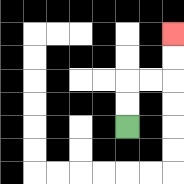{'start': '[5, 5]', 'end': '[7, 1]', 'path_directions': 'U,U,R,R,U,U', 'path_coordinates': '[[5, 5], [5, 4], [5, 3], [6, 3], [7, 3], [7, 2], [7, 1]]'}